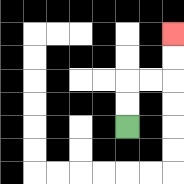{'start': '[5, 5]', 'end': '[7, 1]', 'path_directions': 'U,U,R,R,U,U', 'path_coordinates': '[[5, 5], [5, 4], [5, 3], [6, 3], [7, 3], [7, 2], [7, 1]]'}